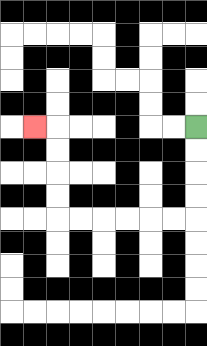{'start': '[8, 5]', 'end': '[1, 5]', 'path_directions': 'D,D,D,D,L,L,L,L,L,L,U,U,U,U,L', 'path_coordinates': '[[8, 5], [8, 6], [8, 7], [8, 8], [8, 9], [7, 9], [6, 9], [5, 9], [4, 9], [3, 9], [2, 9], [2, 8], [2, 7], [2, 6], [2, 5], [1, 5]]'}